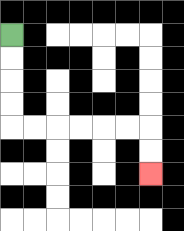{'start': '[0, 1]', 'end': '[6, 7]', 'path_directions': 'D,D,D,D,R,R,R,R,R,R,D,D', 'path_coordinates': '[[0, 1], [0, 2], [0, 3], [0, 4], [0, 5], [1, 5], [2, 5], [3, 5], [4, 5], [5, 5], [6, 5], [6, 6], [6, 7]]'}